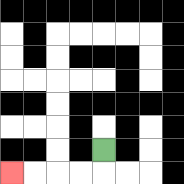{'start': '[4, 6]', 'end': '[0, 7]', 'path_directions': 'D,L,L,L,L', 'path_coordinates': '[[4, 6], [4, 7], [3, 7], [2, 7], [1, 7], [0, 7]]'}